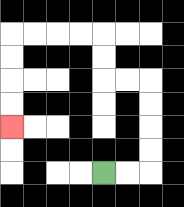{'start': '[4, 7]', 'end': '[0, 5]', 'path_directions': 'R,R,U,U,U,U,L,L,U,U,L,L,L,L,D,D,D,D', 'path_coordinates': '[[4, 7], [5, 7], [6, 7], [6, 6], [6, 5], [6, 4], [6, 3], [5, 3], [4, 3], [4, 2], [4, 1], [3, 1], [2, 1], [1, 1], [0, 1], [0, 2], [0, 3], [0, 4], [0, 5]]'}